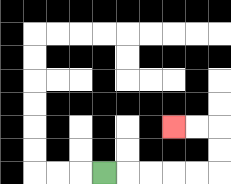{'start': '[4, 7]', 'end': '[7, 5]', 'path_directions': 'R,R,R,R,R,U,U,L,L', 'path_coordinates': '[[4, 7], [5, 7], [6, 7], [7, 7], [8, 7], [9, 7], [9, 6], [9, 5], [8, 5], [7, 5]]'}